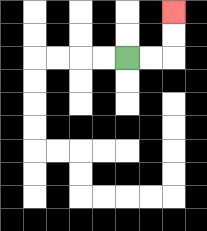{'start': '[5, 2]', 'end': '[7, 0]', 'path_directions': 'R,R,U,U', 'path_coordinates': '[[5, 2], [6, 2], [7, 2], [7, 1], [7, 0]]'}